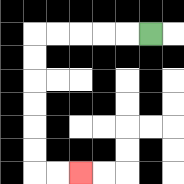{'start': '[6, 1]', 'end': '[3, 7]', 'path_directions': 'L,L,L,L,L,D,D,D,D,D,D,R,R', 'path_coordinates': '[[6, 1], [5, 1], [4, 1], [3, 1], [2, 1], [1, 1], [1, 2], [1, 3], [1, 4], [1, 5], [1, 6], [1, 7], [2, 7], [3, 7]]'}